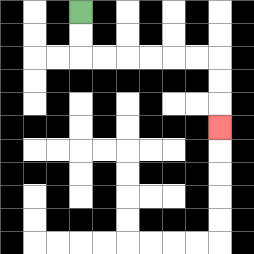{'start': '[3, 0]', 'end': '[9, 5]', 'path_directions': 'D,D,R,R,R,R,R,R,D,D,D', 'path_coordinates': '[[3, 0], [3, 1], [3, 2], [4, 2], [5, 2], [6, 2], [7, 2], [8, 2], [9, 2], [9, 3], [9, 4], [9, 5]]'}